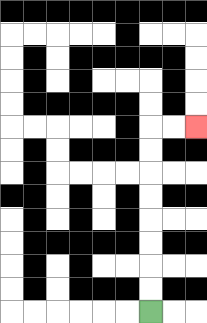{'start': '[6, 13]', 'end': '[8, 5]', 'path_directions': 'U,U,U,U,U,U,U,U,R,R', 'path_coordinates': '[[6, 13], [6, 12], [6, 11], [6, 10], [6, 9], [6, 8], [6, 7], [6, 6], [6, 5], [7, 5], [8, 5]]'}